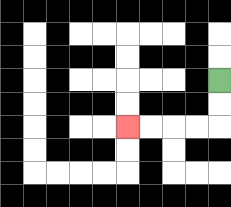{'start': '[9, 3]', 'end': '[5, 5]', 'path_directions': 'D,D,L,L,L,L', 'path_coordinates': '[[9, 3], [9, 4], [9, 5], [8, 5], [7, 5], [6, 5], [5, 5]]'}